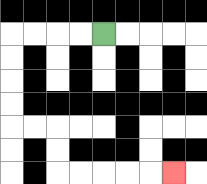{'start': '[4, 1]', 'end': '[7, 7]', 'path_directions': 'L,L,L,L,D,D,D,D,R,R,D,D,R,R,R,R,R', 'path_coordinates': '[[4, 1], [3, 1], [2, 1], [1, 1], [0, 1], [0, 2], [0, 3], [0, 4], [0, 5], [1, 5], [2, 5], [2, 6], [2, 7], [3, 7], [4, 7], [5, 7], [6, 7], [7, 7]]'}